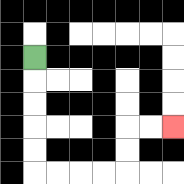{'start': '[1, 2]', 'end': '[7, 5]', 'path_directions': 'D,D,D,D,D,R,R,R,R,U,U,R,R', 'path_coordinates': '[[1, 2], [1, 3], [1, 4], [1, 5], [1, 6], [1, 7], [2, 7], [3, 7], [4, 7], [5, 7], [5, 6], [5, 5], [6, 5], [7, 5]]'}